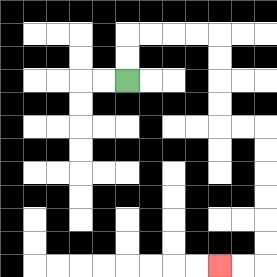{'start': '[5, 3]', 'end': '[9, 11]', 'path_directions': 'U,U,R,R,R,R,D,D,D,D,R,R,D,D,D,D,D,D,L,L', 'path_coordinates': '[[5, 3], [5, 2], [5, 1], [6, 1], [7, 1], [8, 1], [9, 1], [9, 2], [9, 3], [9, 4], [9, 5], [10, 5], [11, 5], [11, 6], [11, 7], [11, 8], [11, 9], [11, 10], [11, 11], [10, 11], [9, 11]]'}